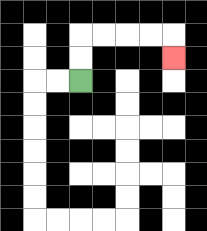{'start': '[3, 3]', 'end': '[7, 2]', 'path_directions': 'U,U,R,R,R,R,D', 'path_coordinates': '[[3, 3], [3, 2], [3, 1], [4, 1], [5, 1], [6, 1], [7, 1], [7, 2]]'}